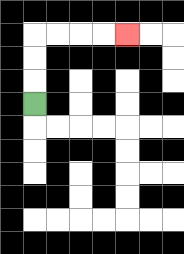{'start': '[1, 4]', 'end': '[5, 1]', 'path_directions': 'U,U,U,R,R,R,R', 'path_coordinates': '[[1, 4], [1, 3], [1, 2], [1, 1], [2, 1], [3, 1], [4, 1], [5, 1]]'}